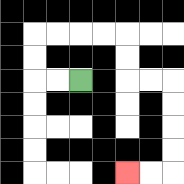{'start': '[3, 3]', 'end': '[5, 7]', 'path_directions': 'L,L,U,U,R,R,R,R,D,D,R,R,D,D,D,D,L,L', 'path_coordinates': '[[3, 3], [2, 3], [1, 3], [1, 2], [1, 1], [2, 1], [3, 1], [4, 1], [5, 1], [5, 2], [5, 3], [6, 3], [7, 3], [7, 4], [7, 5], [7, 6], [7, 7], [6, 7], [5, 7]]'}